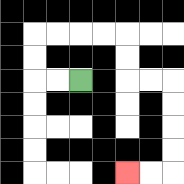{'start': '[3, 3]', 'end': '[5, 7]', 'path_directions': 'L,L,U,U,R,R,R,R,D,D,R,R,D,D,D,D,L,L', 'path_coordinates': '[[3, 3], [2, 3], [1, 3], [1, 2], [1, 1], [2, 1], [3, 1], [4, 1], [5, 1], [5, 2], [5, 3], [6, 3], [7, 3], [7, 4], [7, 5], [7, 6], [7, 7], [6, 7], [5, 7]]'}